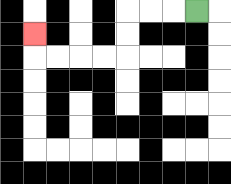{'start': '[8, 0]', 'end': '[1, 1]', 'path_directions': 'L,L,L,D,D,L,L,L,L,U', 'path_coordinates': '[[8, 0], [7, 0], [6, 0], [5, 0], [5, 1], [5, 2], [4, 2], [3, 2], [2, 2], [1, 2], [1, 1]]'}